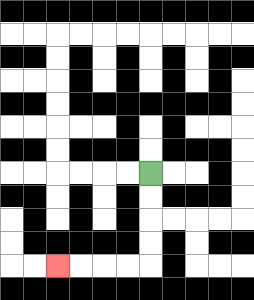{'start': '[6, 7]', 'end': '[2, 11]', 'path_directions': 'D,D,D,D,L,L,L,L', 'path_coordinates': '[[6, 7], [6, 8], [6, 9], [6, 10], [6, 11], [5, 11], [4, 11], [3, 11], [2, 11]]'}